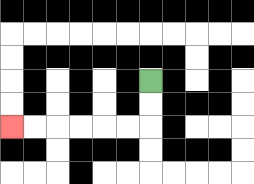{'start': '[6, 3]', 'end': '[0, 5]', 'path_directions': 'D,D,L,L,L,L,L,L', 'path_coordinates': '[[6, 3], [6, 4], [6, 5], [5, 5], [4, 5], [3, 5], [2, 5], [1, 5], [0, 5]]'}